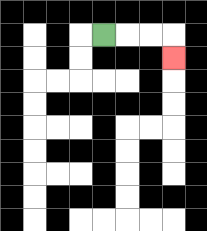{'start': '[4, 1]', 'end': '[7, 2]', 'path_directions': 'R,R,R,D', 'path_coordinates': '[[4, 1], [5, 1], [6, 1], [7, 1], [7, 2]]'}